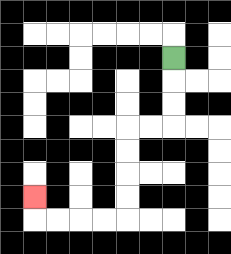{'start': '[7, 2]', 'end': '[1, 8]', 'path_directions': 'D,D,D,L,L,D,D,D,D,L,L,L,L,U', 'path_coordinates': '[[7, 2], [7, 3], [7, 4], [7, 5], [6, 5], [5, 5], [5, 6], [5, 7], [5, 8], [5, 9], [4, 9], [3, 9], [2, 9], [1, 9], [1, 8]]'}